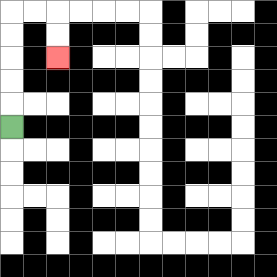{'start': '[0, 5]', 'end': '[2, 2]', 'path_directions': 'U,U,U,U,U,R,R,D,D', 'path_coordinates': '[[0, 5], [0, 4], [0, 3], [0, 2], [0, 1], [0, 0], [1, 0], [2, 0], [2, 1], [2, 2]]'}